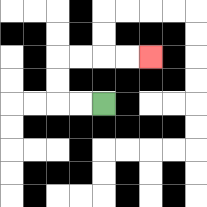{'start': '[4, 4]', 'end': '[6, 2]', 'path_directions': 'L,L,U,U,R,R,R,R', 'path_coordinates': '[[4, 4], [3, 4], [2, 4], [2, 3], [2, 2], [3, 2], [4, 2], [5, 2], [6, 2]]'}